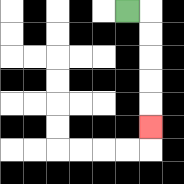{'start': '[5, 0]', 'end': '[6, 5]', 'path_directions': 'R,D,D,D,D,D', 'path_coordinates': '[[5, 0], [6, 0], [6, 1], [6, 2], [6, 3], [6, 4], [6, 5]]'}